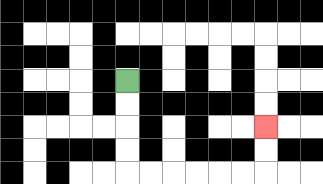{'start': '[5, 3]', 'end': '[11, 5]', 'path_directions': 'D,D,D,D,R,R,R,R,R,R,U,U', 'path_coordinates': '[[5, 3], [5, 4], [5, 5], [5, 6], [5, 7], [6, 7], [7, 7], [8, 7], [9, 7], [10, 7], [11, 7], [11, 6], [11, 5]]'}